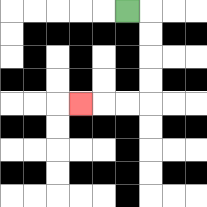{'start': '[5, 0]', 'end': '[3, 4]', 'path_directions': 'R,D,D,D,D,L,L,L', 'path_coordinates': '[[5, 0], [6, 0], [6, 1], [6, 2], [6, 3], [6, 4], [5, 4], [4, 4], [3, 4]]'}